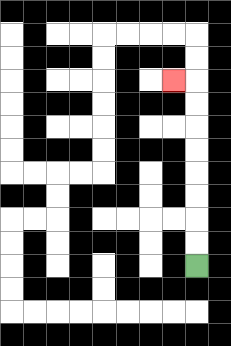{'start': '[8, 11]', 'end': '[7, 3]', 'path_directions': 'U,U,U,U,U,U,U,U,L', 'path_coordinates': '[[8, 11], [8, 10], [8, 9], [8, 8], [8, 7], [8, 6], [8, 5], [8, 4], [8, 3], [7, 3]]'}